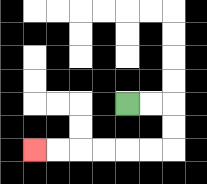{'start': '[5, 4]', 'end': '[1, 6]', 'path_directions': 'R,R,D,D,L,L,L,L,L,L', 'path_coordinates': '[[5, 4], [6, 4], [7, 4], [7, 5], [7, 6], [6, 6], [5, 6], [4, 6], [3, 6], [2, 6], [1, 6]]'}